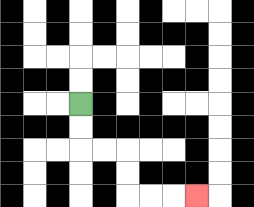{'start': '[3, 4]', 'end': '[8, 8]', 'path_directions': 'D,D,R,R,D,D,R,R,R', 'path_coordinates': '[[3, 4], [3, 5], [3, 6], [4, 6], [5, 6], [5, 7], [5, 8], [6, 8], [7, 8], [8, 8]]'}